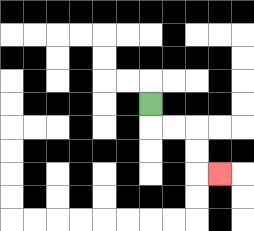{'start': '[6, 4]', 'end': '[9, 7]', 'path_directions': 'D,R,R,D,D,R', 'path_coordinates': '[[6, 4], [6, 5], [7, 5], [8, 5], [8, 6], [8, 7], [9, 7]]'}